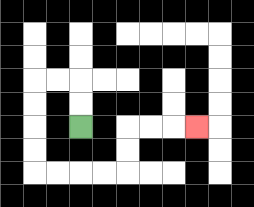{'start': '[3, 5]', 'end': '[8, 5]', 'path_directions': 'U,U,L,L,D,D,D,D,R,R,R,R,U,U,R,R,R', 'path_coordinates': '[[3, 5], [3, 4], [3, 3], [2, 3], [1, 3], [1, 4], [1, 5], [1, 6], [1, 7], [2, 7], [3, 7], [4, 7], [5, 7], [5, 6], [5, 5], [6, 5], [7, 5], [8, 5]]'}